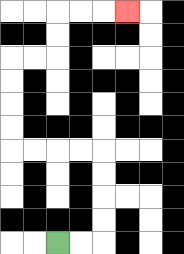{'start': '[2, 10]', 'end': '[5, 0]', 'path_directions': 'R,R,U,U,U,U,L,L,L,L,U,U,U,U,R,R,U,U,R,R,R', 'path_coordinates': '[[2, 10], [3, 10], [4, 10], [4, 9], [4, 8], [4, 7], [4, 6], [3, 6], [2, 6], [1, 6], [0, 6], [0, 5], [0, 4], [0, 3], [0, 2], [1, 2], [2, 2], [2, 1], [2, 0], [3, 0], [4, 0], [5, 0]]'}